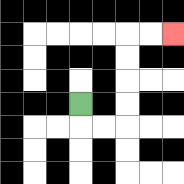{'start': '[3, 4]', 'end': '[7, 1]', 'path_directions': 'D,R,R,U,U,U,U,R,R', 'path_coordinates': '[[3, 4], [3, 5], [4, 5], [5, 5], [5, 4], [5, 3], [5, 2], [5, 1], [6, 1], [7, 1]]'}